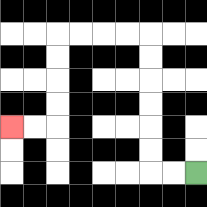{'start': '[8, 7]', 'end': '[0, 5]', 'path_directions': 'L,L,U,U,U,U,U,U,L,L,L,L,D,D,D,D,L,L', 'path_coordinates': '[[8, 7], [7, 7], [6, 7], [6, 6], [6, 5], [6, 4], [6, 3], [6, 2], [6, 1], [5, 1], [4, 1], [3, 1], [2, 1], [2, 2], [2, 3], [2, 4], [2, 5], [1, 5], [0, 5]]'}